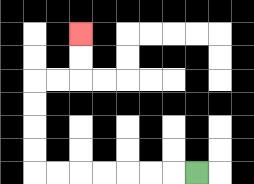{'start': '[8, 7]', 'end': '[3, 1]', 'path_directions': 'L,L,L,L,L,L,L,U,U,U,U,R,R,U,U', 'path_coordinates': '[[8, 7], [7, 7], [6, 7], [5, 7], [4, 7], [3, 7], [2, 7], [1, 7], [1, 6], [1, 5], [1, 4], [1, 3], [2, 3], [3, 3], [3, 2], [3, 1]]'}